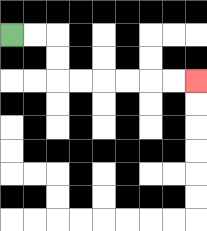{'start': '[0, 1]', 'end': '[8, 3]', 'path_directions': 'R,R,D,D,R,R,R,R,R,R', 'path_coordinates': '[[0, 1], [1, 1], [2, 1], [2, 2], [2, 3], [3, 3], [4, 3], [5, 3], [6, 3], [7, 3], [8, 3]]'}